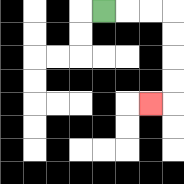{'start': '[4, 0]', 'end': '[6, 4]', 'path_directions': 'R,R,R,D,D,D,D,L', 'path_coordinates': '[[4, 0], [5, 0], [6, 0], [7, 0], [7, 1], [7, 2], [7, 3], [7, 4], [6, 4]]'}